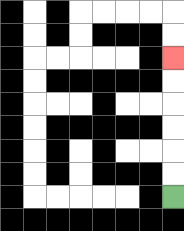{'start': '[7, 8]', 'end': '[7, 2]', 'path_directions': 'U,U,U,U,U,U', 'path_coordinates': '[[7, 8], [7, 7], [7, 6], [7, 5], [7, 4], [7, 3], [7, 2]]'}